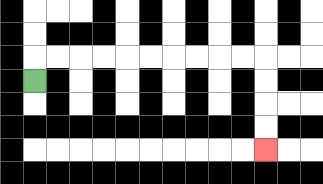{'start': '[1, 3]', 'end': '[11, 6]', 'path_directions': 'U,R,R,R,R,R,R,R,R,R,R,D,D,D,D', 'path_coordinates': '[[1, 3], [1, 2], [2, 2], [3, 2], [4, 2], [5, 2], [6, 2], [7, 2], [8, 2], [9, 2], [10, 2], [11, 2], [11, 3], [11, 4], [11, 5], [11, 6]]'}